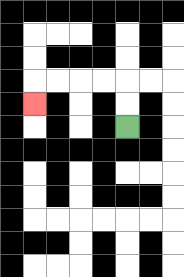{'start': '[5, 5]', 'end': '[1, 4]', 'path_directions': 'U,U,L,L,L,L,D', 'path_coordinates': '[[5, 5], [5, 4], [5, 3], [4, 3], [3, 3], [2, 3], [1, 3], [1, 4]]'}